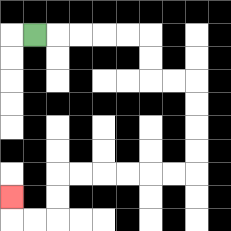{'start': '[1, 1]', 'end': '[0, 8]', 'path_directions': 'R,R,R,R,R,D,D,R,R,D,D,D,D,L,L,L,L,L,L,D,D,L,L,U', 'path_coordinates': '[[1, 1], [2, 1], [3, 1], [4, 1], [5, 1], [6, 1], [6, 2], [6, 3], [7, 3], [8, 3], [8, 4], [8, 5], [8, 6], [8, 7], [7, 7], [6, 7], [5, 7], [4, 7], [3, 7], [2, 7], [2, 8], [2, 9], [1, 9], [0, 9], [0, 8]]'}